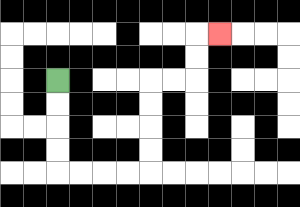{'start': '[2, 3]', 'end': '[9, 1]', 'path_directions': 'D,D,D,D,R,R,R,R,U,U,U,U,R,R,U,U,R', 'path_coordinates': '[[2, 3], [2, 4], [2, 5], [2, 6], [2, 7], [3, 7], [4, 7], [5, 7], [6, 7], [6, 6], [6, 5], [6, 4], [6, 3], [7, 3], [8, 3], [8, 2], [8, 1], [9, 1]]'}